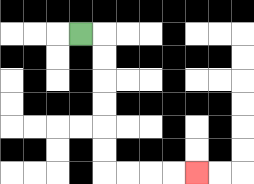{'start': '[3, 1]', 'end': '[8, 7]', 'path_directions': 'R,D,D,D,D,D,D,R,R,R,R', 'path_coordinates': '[[3, 1], [4, 1], [4, 2], [4, 3], [4, 4], [4, 5], [4, 6], [4, 7], [5, 7], [6, 7], [7, 7], [8, 7]]'}